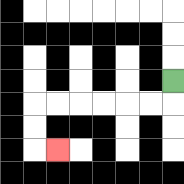{'start': '[7, 3]', 'end': '[2, 6]', 'path_directions': 'D,L,L,L,L,L,L,D,D,R', 'path_coordinates': '[[7, 3], [7, 4], [6, 4], [5, 4], [4, 4], [3, 4], [2, 4], [1, 4], [1, 5], [1, 6], [2, 6]]'}